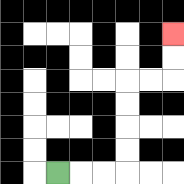{'start': '[2, 7]', 'end': '[7, 1]', 'path_directions': 'R,R,R,U,U,U,U,R,R,U,U', 'path_coordinates': '[[2, 7], [3, 7], [4, 7], [5, 7], [5, 6], [5, 5], [5, 4], [5, 3], [6, 3], [7, 3], [7, 2], [7, 1]]'}